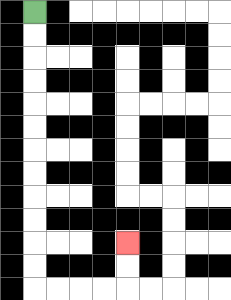{'start': '[1, 0]', 'end': '[5, 10]', 'path_directions': 'D,D,D,D,D,D,D,D,D,D,D,D,R,R,R,R,U,U', 'path_coordinates': '[[1, 0], [1, 1], [1, 2], [1, 3], [1, 4], [1, 5], [1, 6], [1, 7], [1, 8], [1, 9], [1, 10], [1, 11], [1, 12], [2, 12], [3, 12], [4, 12], [5, 12], [5, 11], [5, 10]]'}